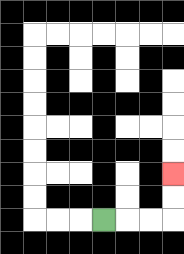{'start': '[4, 9]', 'end': '[7, 7]', 'path_directions': 'R,R,R,U,U', 'path_coordinates': '[[4, 9], [5, 9], [6, 9], [7, 9], [7, 8], [7, 7]]'}